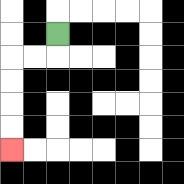{'start': '[2, 1]', 'end': '[0, 6]', 'path_directions': 'D,L,L,D,D,D,D', 'path_coordinates': '[[2, 1], [2, 2], [1, 2], [0, 2], [0, 3], [0, 4], [0, 5], [0, 6]]'}